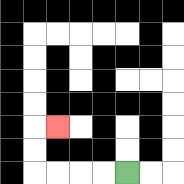{'start': '[5, 7]', 'end': '[2, 5]', 'path_directions': 'L,L,L,L,U,U,R', 'path_coordinates': '[[5, 7], [4, 7], [3, 7], [2, 7], [1, 7], [1, 6], [1, 5], [2, 5]]'}